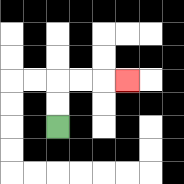{'start': '[2, 5]', 'end': '[5, 3]', 'path_directions': 'U,U,R,R,R', 'path_coordinates': '[[2, 5], [2, 4], [2, 3], [3, 3], [4, 3], [5, 3]]'}